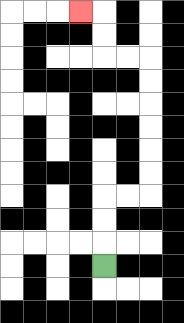{'start': '[4, 11]', 'end': '[3, 0]', 'path_directions': 'U,U,U,R,R,U,U,U,U,U,U,L,L,U,U,L', 'path_coordinates': '[[4, 11], [4, 10], [4, 9], [4, 8], [5, 8], [6, 8], [6, 7], [6, 6], [6, 5], [6, 4], [6, 3], [6, 2], [5, 2], [4, 2], [4, 1], [4, 0], [3, 0]]'}